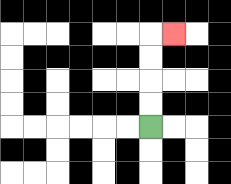{'start': '[6, 5]', 'end': '[7, 1]', 'path_directions': 'U,U,U,U,R', 'path_coordinates': '[[6, 5], [6, 4], [6, 3], [6, 2], [6, 1], [7, 1]]'}